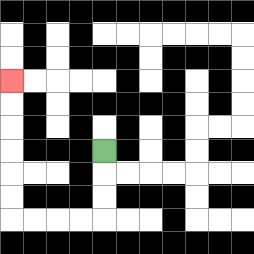{'start': '[4, 6]', 'end': '[0, 3]', 'path_directions': 'D,D,D,L,L,L,L,U,U,U,U,U,U', 'path_coordinates': '[[4, 6], [4, 7], [4, 8], [4, 9], [3, 9], [2, 9], [1, 9], [0, 9], [0, 8], [0, 7], [0, 6], [0, 5], [0, 4], [0, 3]]'}